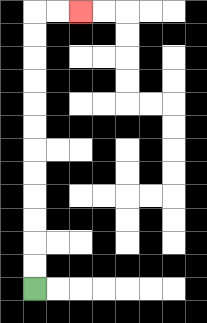{'start': '[1, 12]', 'end': '[3, 0]', 'path_directions': 'U,U,U,U,U,U,U,U,U,U,U,U,R,R', 'path_coordinates': '[[1, 12], [1, 11], [1, 10], [1, 9], [1, 8], [1, 7], [1, 6], [1, 5], [1, 4], [1, 3], [1, 2], [1, 1], [1, 0], [2, 0], [3, 0]]'}